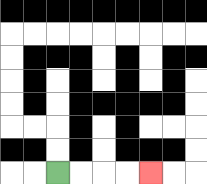{'start': '[2, 7]', 'end': '[6, 7]', 'path_directions': 'R,R,R,R', 'path_coordinates': '[[2, 7], [3, 7], [4, 7], [5, 7], [6, 7]]'}